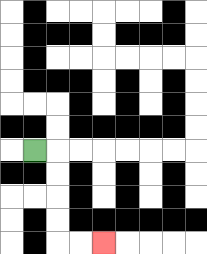{'start': '[1, 6]', 'end': '[4, 10]', 'path_directions': 'R,D,D,D,D,R,R', 'path_coordinates': '[[1, 6], [2, 6], [2, 7], [2, 8], [2, 9], [2, 10], [3, 10], [4, 10]]'}